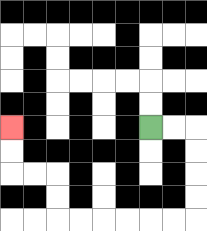{'start': '[6, 5]', 'end': '[0, 5]', 'path_directions': 'R,R,D,D,D,D,L,L,L,L,L,L,U,U,L,L,U,U', 'path_coordinates': '[[6, 5], [7, 5], [8, 5], [8, 6], [8, 7], [8, 8], [8, 9], [7, 9], [6, 9], [5, 9], [4, 9], [3, 9], [2, 9], [2, 8], [2, 7], [1, 7], [0, 7], [0, 6], [0, 5]]'}